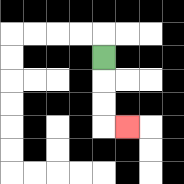{'start': '[4, 2]', 'end': '[5, 5]', 'path_directions': 'D,D,D,R', 'path_coordinates': '[[4, 2], [4, 3], [4, 4], [4, 5], [5, 5]]'}